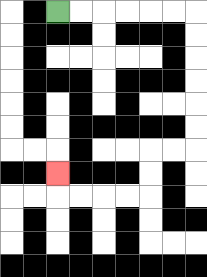{'start': '[2, 0]', 'end': '[2, 7]', 'path_directions': 'R,R,R,R,R,R,D,D,D,D,D,D,L,L,D,D,L,L,L,L,U', 'path_coordinates': '[[2, 0], [3, 0], [4, 0], [5, 0], [6, 0], [7, 0], [8, 0], [8, 1], [8, 2], [8, 3], [8, 4], [8, 5], [8, 6], [7, 6], [6, 6], [6, 7], [6, 8], [5, 8], [4, 8], [3, 8], [2, 8], [2, 7]]'}